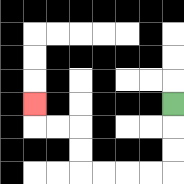{'start': '[7, 4]', 'end': '[1, 4]', 'path_directions': 'D,D,D,L,L,L,L,U,U,L,L,U', 'path_coordinates': '[[7, 4], [7, 5], [7, 6], [7, 7], [6, 7], [5, 7], [4, 7], [3, 7], [3, 6], [3, 5], [2, 5], [1, 5], [1, 4]]'}